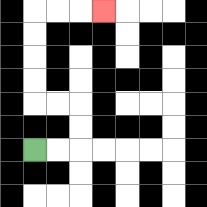{'start': '[1, 6]', 'end': '[4, 0]', 'path_directions': 'R,R,U,U,L,L,U,U,U,U,R,R,R', 'path_coordinates': '[[1, 6], [2, 6], [3, 6], [3, 5], [3, 4], [2, 4], [1, 4], [1, 3], [1, 2], [1, 1], [1, 0], [2, 0], [3, 0], [4, 0]]'}